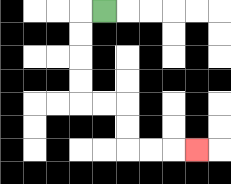{'start': '[4, 0]', 'end': '[8, 6]', 'path_directions': 'L,D,D,D,D,R,R,D,D,R,R,R', 'path_coordinates': '[[4, 0], [3, 0], [3, 1], [3, 2], [3, 3], [3, 4], [4, 4], [5, 4], [5, 5], [5, 6], [6, 6], [7, 6], [8, 6]]'}